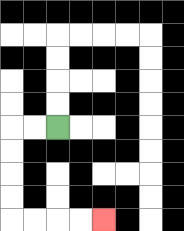{'start': '[2, 5]', 'end': '[4, 9]', 'path_directions': 'L,L,D,D,D,D,R,R,R,R', 'path_coordinates': '[[2, 5], [1, 5], [0, 5], [0, 6], [0, 7], [0, 8], [0, 9], [1, 9], [2, 9], [3, 9], [4, 9]]'}